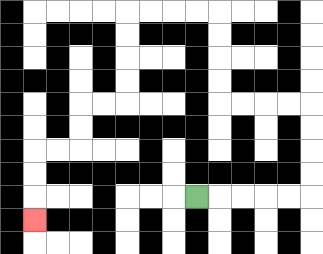{'start': '[8, 8]', 'end': '[1, 9]', 'path_directions': 'R,R,R,R,R,U,U,U,U,L,L,L,L,U,U,U,U,L,L,L,L,D,D,D,D,L,L,D,D,L,L,D,D,D', 'path_coordinates': '[[8, 8], [9, 8], [10, 8], [11, 8], [12, 8], [13, 8], [13, 7], [13, 6], [13, 5], [13, 4], [12, 4], [11, 4], [10, 4], [9, 4], [9, 3], [9, 2], [9, 1], [9, 0], [8, 0], [7, 0], [6, 0], [5, 0], [5, 1], [5, 2], [5, 3], [5, 4], [4, 4], [3, 4], [3, 5], [3, 6], [2, 6], [1, 6], [1, 7], [1, 8], [1, 9]]'}